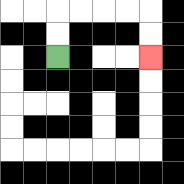{'start': '[2, 2]', 'end': '[6, 2]', 'path_directions': 'U,U,R,R,R,R,D,D', 'path_coordinates': '[[2, 2], [2, 1], [2, 0], [3, 0], [4, 0], [5, 0], [6, 0], [6, 1], [6, 2]]'}